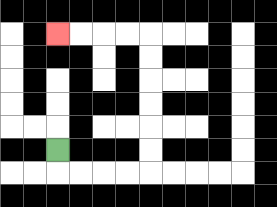{'start': '[2, 6]', 'end': '[2, 1]', 'path_directions': 'D,R,R,R,R,U,U,U,U,U,U,L,L,L,L', 'path_coordinates': '[[2, 6], [2, 7], [3, 7], [4, 7], [5, 7], [6, 7], [6, 6], [6, 5], [6, 4], [6, 3], [6, 2], [6, 1], [5, 1], [4, 1], [3, 1], [2, 1]]'}